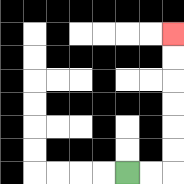{'start': '[5, 7]', 'end': '[7, 1]', 'path_directions': 'R,R,U,U,U,U,U,U', 'path_coordinates': '[[5, 7], [6, 7], [7, 7], [7, 6], [7, 5], [7, 4], [7, 3], [7, 2], [7, 1]]'}